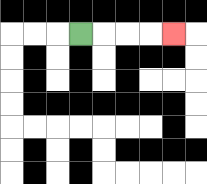{'start': '[3, 1]', 'end': '[7, 1]', 'path_directions': 'R,R,R,R', 'path_coordinates': '[[3, 1], [4, 1], [5, 1], [6, 1], [7, 1]]'}